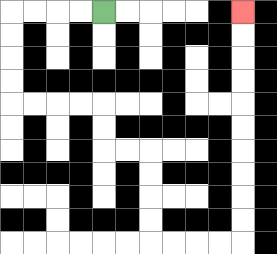{'start': '[4, 0]', 'end': '[10, 0]', 'path_directions': 'L,L,L,L,D,D,D,D,R,R,R,R,D,D,R,R,D,D,D,D,R,R,R,R,U,U,U,U,U,U,U,U,U,U', 'path_coordinates': '[[4, 0], [3, 0], [2, 0], [1, 0], [0, 0], [0, 1], [0, 2], [0, 3], [0, 4], [1, 4], [2, 4], [3, 4], [4, 4], [4, 5], [4, 6], [5, 6], [6, 6], [6, 7], [6, 8], [6, 9], [6, 10], [7, 10], [8, 10], [9, 10], [10, 10], [10, 9], [10, 8], [10, 7], [10, 6], [10, 5], [10, 4], [10, 3], [10, 2], [10, 1], [10, 0]]'}